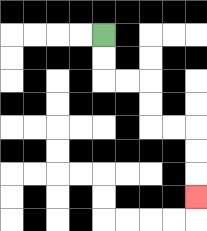{'start': '[4, 1]', 'end': '[8, 8]', 'path_directions': 'D,D,R,R,D,D,R,R,D,D,D', 'path_coordinates': '[[4, 1], [4, 2], [4, 3], [5, 3], [6, 3], [6, 4], [6, 5], [7, 5], [8, 5], [8, 6], [8, 7], [8, 8]]'}